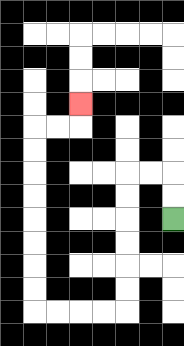{'start': '[7, 9]', 'end': '[3, 4]', 'path_directions': 'U,U,L,L,D,D,D,D,D,D,L,L,L,L,U,U,U,U,U,U,U,U,R,R,U', 'path_coordinates': '[[7, 9], [7, 8], [7, 7], [6, 7], [5, 7], [5, 8], [5, 9], [5, 10], [5, 11], [5, 12], [5, 13], [4, 13], [3, 13], [2, 13], [1, 13], [1, 12], [1, 11], [1, 10], [1, 9], [1, 8], [1, 7], [1, 6], [1, 5], [2, 5], [3, 5], [3, 4]]'}